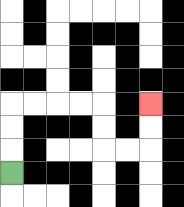{'start': '[0, 7]', 'end': '[6, 4]', 'path_directions': 'U,U,U,R,R,R,R,D,D,R,R,U,U', 'path_coordinates': '[[0, 7], [0, 6], [0, 5], [0, 4], [1, 4], [2, 4], [3, 4], [4, 4], [4, 5], [4, 6], [5, 6], [6, 6], [6, 5], [6, 4]]'}